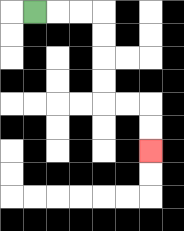{'start': '[1, 0]', 'end': '[6, 6]', 'path_directions': 'R,R,R,D,D,D,D,R,R,D,D', 'path_coordinates': '[[1, 0], [2, 0], [3, 0], [4, 0], [4, 1], [4, 2], [4, 3], [4, 4], [5, 4], [6, 4], [6, 5], [6, 6]]'}